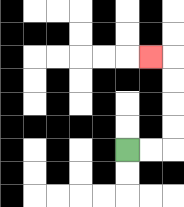{'start': '[5, 6]', 'end': '[6, 2]', 'path_directions': 'R,R,U,U,U,U,L', 'path_coordinates': '[[5, 6], [6, 6], [7, 6], [7, 5], [7, 4], [7, 3], [7, 2], [6, 2]]'}